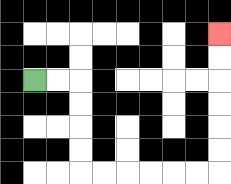{'start': '[1, 3]', 'end': '[9, 1]', 'path_directions': 'R,R,D,D,D,D,R,R,R,R,R,R,U,U,U,U,U,U', 'path_coordinates': '[[1, 3], [2, 3], [3, 3], [3, 4], [3, 5], [3, 6], [3, 7], [4, 7], [5, 7], [6, 7], [7, 7], [8, 7], [9, 7], [9, 6], [9, 5], [9, 4], [9, 3], [9, 2], [9, 1]]'}